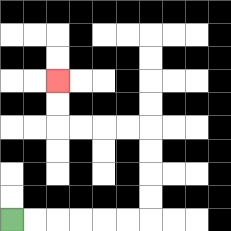{'start': '[0, 9]', 'end': '[2, 3]', 'path_directions': 'R,R,R,R,R,R,U,U,U,U,L,L,L,L,U,U', 'path_coordinates': '[[0, 9], [1, 9], [2, 9], [3, 9], [4, 9], [5, 9], [6, 9], [6, 8], [6, 7], [6, 6], [6, 5], [5, 5], [4, 5], [3, 5], [2, 5], [2, 4], [2, 3]]'}